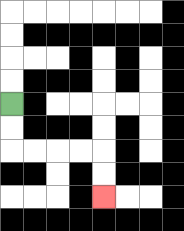{'start': '[0, 4]', 'end': '[4, 8]', 'path_directions': 'D,D,R,R,R,R,D,D', 'path_coordinates': '[[0, 4], [0, 5], [0, 6], [1, 6], [2, 6], [3, 6], [4, 6], [4, 7], [4, 8]]'}